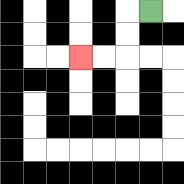{'start': '[6, 0]', 'end': '[3, 2]', 'path_directions': 'L,D,D,L,L', 'path_coordinates': '[[6, 0], [5, 0], [5, 1], [5, 2], [4, 2], [3, 2]]'}